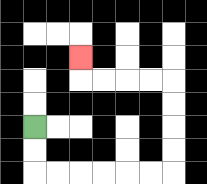{'start': '[1, 5]', 'end': '[3, 2]', 'path_directions': 'D,D,R,R,R,R,R,R,U,U,U,U,L,L,L,L,U', 'path_coordinates': '[[1, 5], [1, 6], [1, 7], [2, 7], [3, 7], [4, 7], [5, 7], [6, 7], [7, 7], [7, 6], [7, 5], [7, 4], [7, 3], [6, 3], [5, 3], [4, 3], [3, 3], [3, 2]]'}